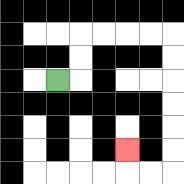{'start': '[2, 3]', 'end': '[5, 6]', 'path_directions': 'R,U,U,R,R,R,R,D,D,D,D,D,D,L,L,U', 'path_coordinates': '[[2, 3], [3, 3], [3, 2], [3, 1], [4, 1], [5, 1], [6, 1], [7, 1], [7, 2], [7, 3], [7, 4], [7, 5], [7, 6], [7, 7], [6, 7], [5, 7], [5, 6]]'}